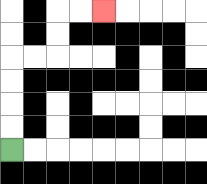{'start': '[0, 6]', 'end': '[4, 0]', 'path_directions': 'U,U,U,U,R,R,U,U,R,R', 'path_coordinates': '[[0, 6], [0, 5], [0, 4], [0, 3], [0, 2], [1, 2], [2, 2], [2, 1], [2, 0], [3, 0], [4, 0]]'}